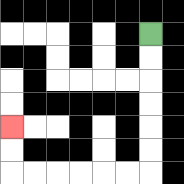{'start': '[6, 1]', 'end': '[0, 5]', 'path_directions': 'D,D,D,D,D,D,L,L,L,L,L,L,U,U', 'path_coordinates': '[[6, 1], [6, 2], [6, 3], [6, 4], [6, 5], [6, 6], [6, 7], [5, 7], [4, 7], [3, 7], [2, 7], [1, 7], [0, 7], [0, 6], [0, 5]]'}